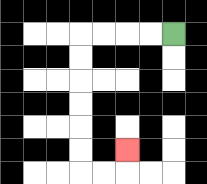{'start': '[7, 1]', 'end': '[5, 6]', 'path_directions': 'L,L,L,L,D,D,D,D,D,D,R,R,U', 'path_coordinates': '[[7, 1], [6, 1], [5, 1], [4, 1], [3, 1], [3, 2], [3, 3], [3, 4], [3, 5], [3, 6], [3, 7], [4, 7], [5, 7], [5, 6]]'}